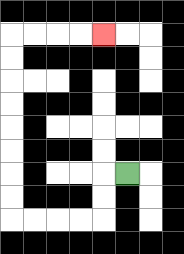{'start': '[5, 7]', 'end': '[4, 1]', 'path_directions': 'L,D,D,L,L,L,L,U,U,U,U,U,U,U,U,R,R,R,R', 'path_coordinates': '[[5, 7], [4, 7], [4, 8], [4, 9], [3, 9], [2, 9], [1, 9], [0, 9], [0, 8], [0, 7], [0, 6], [0, 5], [0, 4], [0, 3], [0, 2], [0, 1], [1, 1], [2, 1], [3, 1], [4, 1]]'}